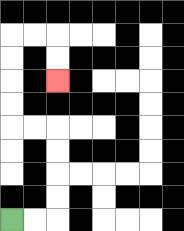{'start': '[0, 9]', 'end': '[2, 3]', 'path_directions': 'R,R,U,U,U,U,L,L,U,U,U,U,R,R,D,D', 'path_coordinates': '[[0, 9], [1, 9], [2, 9], [2, 8], [2, 7], [2, 6], [2, 5], [1, 5], [0, 5], [0, 4], [0, 3], [0, 2], [0, 1], [1, 1], [2, 1], [2, 2], [2, 3]]'}